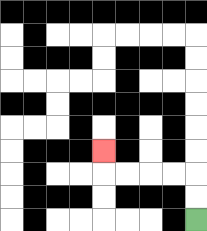{'start': '[8, 9]', 'end': '[4, 6]', 'path_directions': 'U,U,L,L,L,L,U', 'path_coordinates': '[[8, 9], [8, 8], [8, 7], [7, 7], [6, 7], [5, 7], [4, 7], [4, 6]]'}